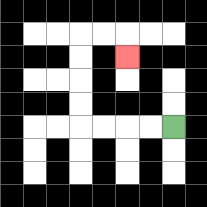{'start': '[7, 5]', 'end': '[5, 2]', 'path_directions': 'L,L,L,L,U,U,U,U,R,R,D', 'path_coordinates': '[[7, 5], [6, 5], [5, 5], [4, 5], [3, 5], [3, 4], [3, 3], [3, 2], [3, 1], [4, 1], [5, 1], [5, 2]]'}